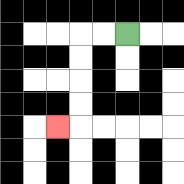{'start': '[5, 1]', 'end': '[2, 5]', 'path_directions': 'L,L,D,D,D,D,L', 'path_coordinates': '[[5, 1], [4, 1], [3, 1], [3, 2], [3, 3], [3, 4], [3, 5], [2, 5]]'}